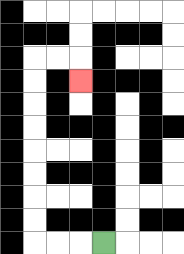{'start': '[4, 10]', 'end': '[3, 3]', 'path_directions': 'L,L,L,U,U,U,U,U,U,U,U,R,R,D', 'path_coordinates': '[[4, 10], [3, 10], [2, 10], [1, 10], [1, 9], [1, 8], [1, 7], [1, 6], [1, 5], [1, 4], [1, 3], [1, 2], [2, 2], [3, 2], [3, 3]]'}